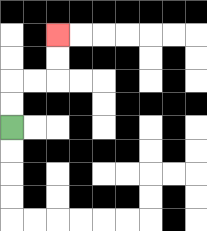{'start': '[0, 5]', 'end': '[2, 1]', 'path_directions': 'U,U,R,R,U,U', 'path_coordinates': '[[0, 5], [0, 4], [0, 3], [1, 3], [2, 3], [2, 2], [2, 1]]'}